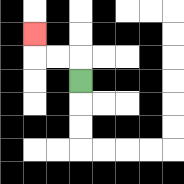{'start': '[3, 3]', 'end': '[1, 1]', 'path_directions': 'U,L,L,U', 'path_coordinates': '[[3, 3], [3, 2], [2, 2], [1, 2], [1, 1]]'}